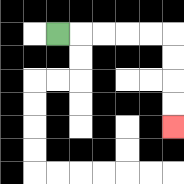{'start': '[2, 1]', 'end': '[7, 5]', 'path_directions': 'R,R,R,R,R,D,D,D,D', 'path_coordinates': '[[2, 1], [3, 1], [4, 1], [5, 1], [6, 1], [7, 1], [7, 2], [7, 3], [7, 4], [7, 5]]'}